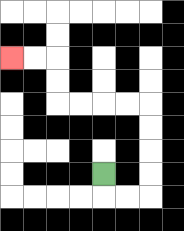{'start': '[4, 7]', 'end': '[0, 2]', 'path_directions': 'D,R,R,U,U,U,U,L,L,L,L,U,U,L,L', 'path_coordinates': '[[4, 7], [4, 8], [5, 8], [6, 8], [6, 7], [6, 6], [6, 5], [6, 4], [5, 4], [4, 4], [3, 4], [2, 4], [2, 3], [2, 2], [1, 2], [0, 2]]'}